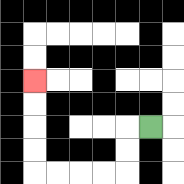{'start': '[6, 5]', 'end': '[1, 3]', 'path_directions': 'L,D,D,L,L,L,L,U,U,U,U', 'path_coordinates': '[[6, 5], [5, 5], [5, 6], [5, 7], [4, 7], [3, 7], [2, 7], [1, 7], [1, 6], [1, 5], [1, 4], [1, 3]]'}